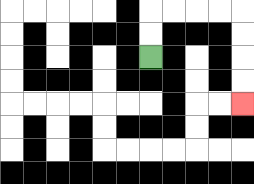{'start': '[6, 2]', 'end': '[10, 4]', 'path_directions': 'U,U,R,R,R,R,D,D,D,D', 'path_coordinates': '[[6, 2], [6, 1], [6, 0], [7, 0], [8, 0], [9, 0], [10, 0], [10, 1], [10, 2], [10, 3], [10, 4]]'}